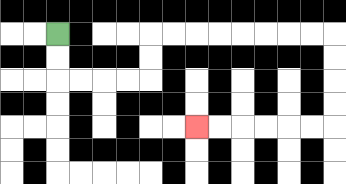{'start': '[2, 1]', 'end': '[8, 5]', 'path_directions': 'D,D,R,R,R,R,U,U,R,R,R,R,R,R,R,R,D,D,D,D,L,L,L,L,L,L', 'path_coordinates': '[[2, 1], [2, 2], [2, 3], [3, 3], [4, 3], [5, 3], [6, 3], [6, 2], [6, 1], [7, 1], [8, 1], [9, 1], [10, 1], [11, 1], [12, 1], [13, 1], [14, 1], [14, 2], [14, 3], [14, 4], [14, 5], [13, 5], [12, 5], [11, 5], [10, 5], [9, 5], [8, 5]]'}